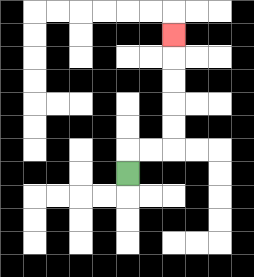{'start': '[5, 7]', 'end': '[7, 1]', 'path_directions': 'U,R,R,U,U,U,U,U', 'path_coordinates': '[[5, 7], [5, 6], [6, 6], [7, 6], [7, 5], [7, 4], [7, 3], [7, 2], [7, 1]]'}